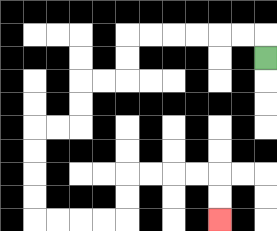{'start': '[11, 2]', 'end': '[9, 9]', 'path_directions': 'U,L,L,L,L,L,L,D,D,L,L,D,D,L,L,D,D,D,D,R,R,R,R,U,U,R,R,R,R,D,D', 'path_coordinates': '[[11, 2], [11, 1], [10, 1], [9, 1], [8, 1], [7, 1], [6, 1], [5, 1], [5, 2], [5, 3], [4, 3], [3, 3], [3, 4], [3, 5], [2, 5], [1, 5], [1, 6], [1, 7], [1, 8], [1, 9], [2, 9], [3, 9], [4, 9], [5, 9], [5, 8], [5, 7], [6, 7], [7, 7], [8, 7], [9, 7], [9, 8], [9, 9]]'}